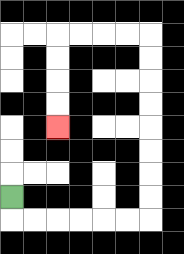{'start': '[0, 8]', 'end': '[2, 5]', 'path_directions': 'D,R,R,R,R,R,R,U,U,U,U,U,U,U,U,L,L,L,L,D,D,D,D', 'path_coordinates': '[[0, 8], [0, 9], [1, 9], [2, 9], [3, 9], [4, 9], [5, 9], [6, 9], [6, 8], [6, 7], [6, 6], [6, 5], [6, 4], [6, 3], [6, 2], [6, 1], [5, 1], [4, 1], [3, 1], [2, 1], [2, 2], [2, 3], [2, 4], [2, 5]]'}